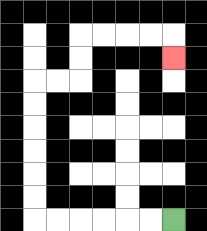{'start': '[7, 9]', 'end': '[7, 2]', 'path_directions': 'L,L,L,L,L,L,U,U,U,U,U,U,R,R,U,U,R,R,R,R,D', 'path_coordinates': '[[7, 9], [6, 9], [5, 9], [4, 9], [3, 9], [2, 9], [1, 9], [1, 8], [1, 7], [1, 6], [1, 5], [1, 4], [1, 3], [2, 3], [3, 3], [3, 2], [3, 1], [4, 1], [5, 1], [6, 1], [7, 1], [7, 2]]'}